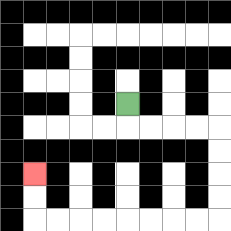{'start': '[5, 4]', 'end': '[1, 7]', 'path_directions': 'D,R,R,R,R,D,D,D,D,L,L,L,L,L,L,L,L,U,U', 'path_coordinates': '[[5, 4], [5, 5], [6, 5], [7, 5], [8, 5], [9, 5], [9, 6], [9, 7], [9, 8], [9, 9], [8, 9], [7, 9], [6, 9], [5, 9], [4, 9], [3, 9], [2, 9], [1, 9], [1, 8], [1, 7]]'}